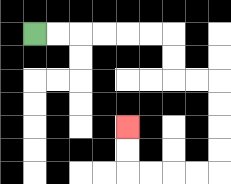{'start': '[1, 1]', 'end': '[5, 5]', 'path_directions': 'R,R,R,R,R,R,D,D,R,R,D,D,D,D,L,L,L,L,U,U', 'path_coordinates': '[[1, 1], [2, 1], [3, 1], [4, 1], [5, 1], [6, 1], [7, 1], [7, 2], [7, 3], [8, 3], [9, 3], [9, 4], [9, 5], [9, 6], [9, 7], [8, 7], [7, 7], [6, 7], [5, 7], [5, 6], [5, 5]]'}